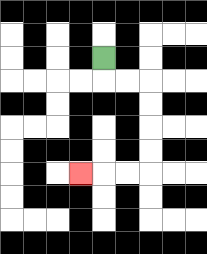{'start': '[4, 2]', 'end': '[3, 7]', 'path_directions': 'D,R,R,D,D,D,D,L,L,L', 'path_coordinates': '[[4, 2], [4, 3], [5, 3], [6, 3], [6, 4], [6, 5], [6, 6], [6, 7], [5, 7], [4, 7], [3, 7]]'}